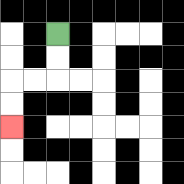{'start': '[2, 1]', 'end': '[0, 5]', 'path_directions': 'D,D,L,L,D,D', 'path_coordinates': '[[2, 1], [2, 2], [2, 3], [1, 3], [0, 3], [0, 4], [0, 5]]'}